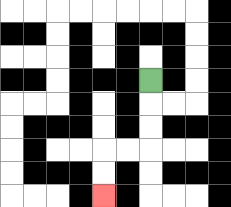{'start': '[6, 3]', 'end': '[4, 8]', 'path_directions': 'D,D,D,L,L,D,D', 'path_coordinates': '[[6, 3], [6, 4], [6, 5], [6, 6], [5, 6], [4, 6], [4, 7], [4, 8]]'}